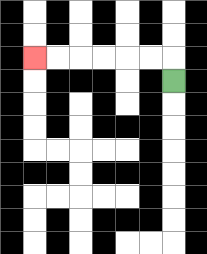{'start': '[7, 3]', 'end': '[1, 2]', 'path_directions': 'U,L,L,L,L,L,L', 'path_coordinates': '[[7, 3], [7, 2], [6, 2], [5, 2], [4, 2], [3, 2], [2, 2], [1, 2]]'}